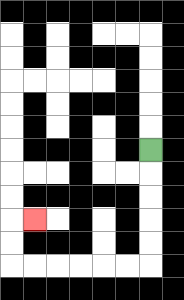{'start': '[6, 6]', 'end': '[1, 9]', 'path_directions': 'D,D,D,D,D,L,L,L,L,L,L,U,U,R', 'path_coordinates': '[[6, 6], [6, 7], [6, 8], [6, 9], [6, 10], [6, 11], [5, 11], [4, 11], [3, 11], [2, 11], [1, 11], [0, 11], [0, 10], [0, 9], [1, 9]]'}